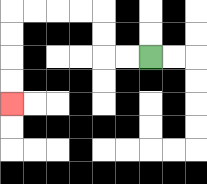{'start': '[6, 2]', 'end': '[0, 4]', 'path_directions': 'L,L,U,U,L,L,L,L,D,D,D,D', 'path_coordinates': '[[6, 2], [5, 2], [4, 2], [4, 1], [4, 0], [3, 0], [2, 0], [1, 0], [0, 0], [0, 1], [0, 2], [0, 3], [0, 4]]'}